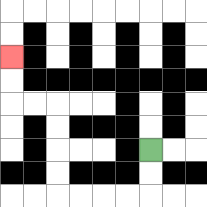{'start': '[6, 6]', 'end': '[0, 2]', 'path_directions': 'D,D,L,L,L,L,U,U,U,U,L,L,U,U', 'path_coordinates': '[[6, 6], [6, 7], [6, 8], [5, 8], [4, 8], [3, 8], [2, 8], [2, 7], [2, 6], [2, 5], [2, 4], [1, 4], [0, 4], [0, 3], [0, 2]]'}